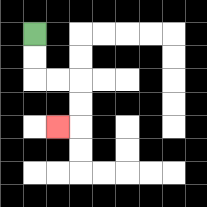{'start': '[1, 1]', 'end': '[2, 5]', 'path_directions': 'D,D,R,R,D,D,L', 'path_coordinates': '[[1, 1], [1, 2], [1, 3], [2, 3], [3, 3], [3, 4], [3, 5], [2, 5]]'}